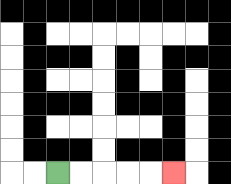{'start': '[2, 7]', 'end': '[7, 7]', 'path_directions': 'R,R,R,R,R', 'path_coordinates': '[[2, 7], [3, 7], [4, 7], [5, 7], [6, 7], [7, 7]]'}